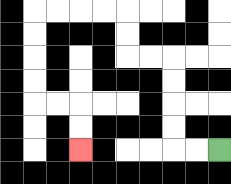{'start': '[9, 6]', 'end': '[3, 6]', 'path_directions': 'L,L,U,U,U,U,L,L,U,U,L,L,L,L,D,D,D,D,R,R,D,D', 'path_coordinates': '[[9, 6], [8, 6], [7, 6], [7, 5], [7, 4], [7, 3], [7, 2], [6, 2], [5, 2], [5, 1], [5, 0], [4, 0], [3, 0], [2, 0], [1, 0], [1, 1], [1, 2], [1, 3], [1, 4], [2, 4], [3, 4], [3, 5], [3, 6]]'}